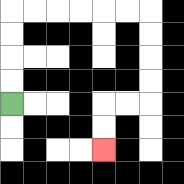{'start': '[0, 4]', 'end': '[4, 6]', 'path_directions': 'U,U,U,U,R,R,R,R,R,R,D,D,D,D,L,L,D,D', 'path_coordinates': '[[0, 4], [0, 3], [0, 2], [0, 1], [0, 0], [1, 0], [2, 0], [3, 0], [4, 0], [5, 0], [6, 0], [6, 1], [6, 2], [6, 3], [6, 4], [5, 4], [4, 4], [4, 5], [4, 6]]'}